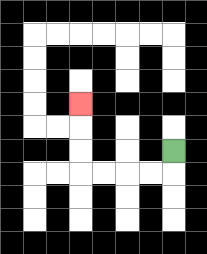{'start': '[7, 6]', 'end': '[3, 4]', 'path_directions': 'D,L,L,L,L,U,U,U', 'path_coordinates': '[[7, 6], [7, 7], [6, 7], [5, 7], [4, 7], [3, 7], [3, 6], [3, 5], [3, 4]]'}